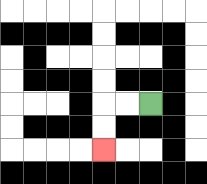{'start': '[6, 4]', 'end': '[4, 6]', 'path_directions': 'L,L,D,D', 'path_coordinates': '[[6, 4], [5, 4], [4, 4], [4, 5], [4, 6]]'}